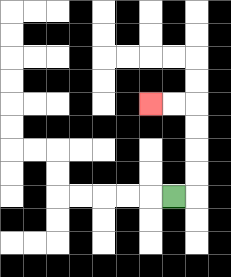{'start': '[7, 8]', 'end': '[6, 4]', 'path_directions': 'R,U,U,U,U,L,L', 'path_coordinates': '[[7, 8], [8, 8], [8, 7], [8, 6], [8, 5], [8, 4], [7, 4], [6, 4]]'}